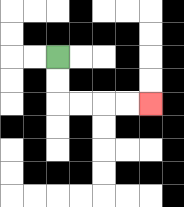{'start': '[2, 2]', 'end': '[6, 4]', 'path_directions': 'D,D,R,R,R,R', 'path_coordinates': '[[2, 2], [2, 3], [2, 4], [3, 4], [4, 4], [5, 4], [6, 4]]'}